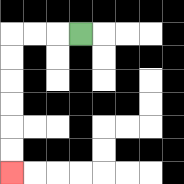{'start': '[3, 1]', 'end': '[0, 7]', 'path_directions': 'L,L,L,D,D,D,D,D,D', 'path_coordinates': '[[3, 1], [2, 1], [1, 1], [0, 1], [0, 2], [0, 3], [0, 4], [0, 5], [0, 6], [0, 7]]'}